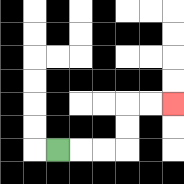{'start': '[2, 6]', 'end': '[7, 4]', 'path_directions': 'R,R,R,U,U,R,R', 'path_coordinates': '[[2, 6], [3, 6], [4, 6], [5, 6], [5, 5], [5, 4], [6, 4], [7, 4]]'}